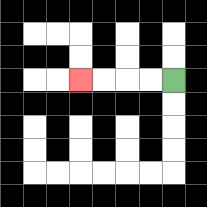{'start': '[7, 3]', 'end': '[3, 3]', 'path_directions': 'L,L,L,L', 'path_coordinates': '[[7, 3], [6, 3], [5, 3], [4, 3], [3, 3]]'}